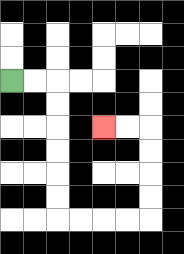{'start': '[0, 3]', 'end': '[4, 5]', 'path_directions': 'R,R,D,D,D,D,D,D,R,R,R,R,U,U,U,U,L,L', 'path_coordinates': '[[0, 3], [1, 3], [2, 3], [2, 4], [2, 5], [2, 6], [2, 7], [2, 8], [2, 9], [3, 9], [4, 9], [5, 9], [6, 9], [6, 8], [6, 7], [6, 6], [6, 5], [5, 5], [4, 5]]'}